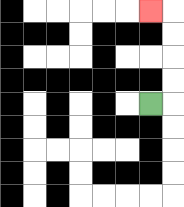{'start': '[6, 4]', 'end': '[6, 0]', 'path_directions': 'R,U,U,U,U,L', 'path_coordinates': '[[6, 4], [7, 4], [7, 3], [7, 2], [7, 1], [7, 0], [6, 0]]'}